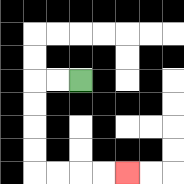{'start': '[3, 3]', 'end': '[5, 7]', 'path_directions': 'L,L,D,D,D,D,R,R,R,R', 'path_coordinates': '[[3, 3], [2, 3], [1, 3], [1, 4], [1, 5], [1, 6], [1, 7], [2, 7], [3, 7], [4, 7], [5, 7]]'}